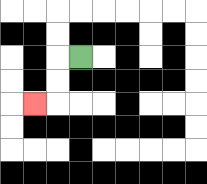{'start': '[3, 2]', 'end': '[1, 4]', 'path_directions': 'L,D,D,L', 'path_coordinates': '[[3, 2], [2, 2], [2, 3], [2, 4], [1, 4]]'}